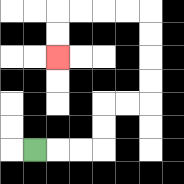{'start': '[1, 6]', 'end': '[2, 2]', 'path_directions': 'R,R,R,U,U,R,R,U,U,U,U,L,L,L,L,D,D', 'path_coordinates': '[[1, 6], [2, 6], [3, 6], [4, 6], [4, 5], [4, 4], [5, 4], [6, 4], [6, 3], [6, 2], [6, 1], [6, 0], [5, 0], [4, 0], [3, 0], [2, 0], [2, 1], [2, 2]]'}